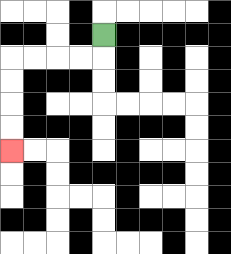{'start': '[4, 1]', 'end': '[0, 6]', 'path_directions': 'D,L,L,L,L,D,D,D,D', 'path_coordinates': '[[4, 1], [4, 2], [3, 2], [2, 2], [1, 2], [0, 2], [0, 3], [0, 4], [0, 5], [0, 6]]'}